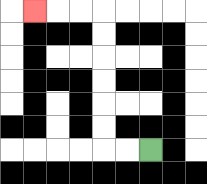{'start': '[6, 6]', 'end': '[1, 0]', 'path_directions': 'L,L,U,U,U,U,U,U,L,L,L', 'path_coordinates': '[[6, 6], [5, 6], [4, 6], [4, 5], [4, 4], [4, 3], [4, 2], [4, 1], [4, 0], [3, 0], [2, 0], [1, 0]]'}